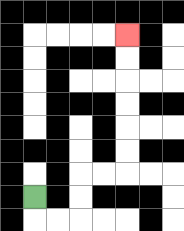{'start': '[1, 8]', 'end': '[5, 1]', 'path_directions': 'D,R,R,U,U,R,R,U,U,U,U,U,U', 'path_coordinates': '[[1, 8], [1, 9], [2, 9], [3, 9], [3, 8], [3, 7], [4, 7], [5, 7], [5, 6], [5, 5], [5, 4], [5, 3], [5, 2], [5, 1]]'}